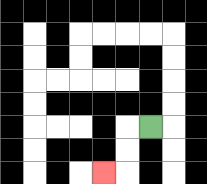{'start': '[6, 5]', 'end': '[4, 7]', 'path_directions': 'L,D,D,L', 'path_coordinates': '[[6, 5], [5, 5], [5, 6], [5, 7], [4, 7]]'}